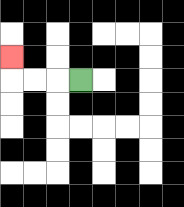{'start': '[3, 3]', 'end': '[0, 2]', 'path_directions': 'L,L,L,U', 'path_coordinates': '[[3, 3], [2, 3], [1, 3], [0, 3], [0, 2]]'}